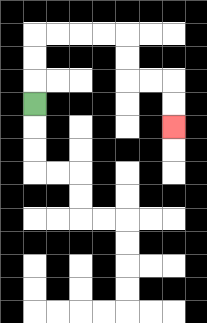{'start': '[1, 4]', 'end': '[7, 5]', 'path_directions': 'U,U,U,R,R,R,R,D,D,R,R,D,D', 'path_coordinates': '[[1, 4], [1, 3], [1, 2], [1, 1], [2, 1], [3, 1], [4, 1], [5, 1], [5, 2], [5, 3], [6, 3], [7, 3], [7, 4], [7, 5]]'}